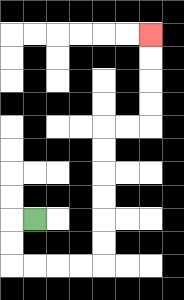{'start': '[1, 9]', 'end': '[6, 1]', 'path_directions': 'L,D,D,R,R,R,R,U,U,U,U,U,U,R,R,U,U,U,U', 'path_coordinates': '[[1, 9], [0, 9], [0, 10], [0, 11], [1, 11], [2, 11], [3, 11], [4, 11], [4, 10], [4, 9], [4, 8], [4, 7], [4, 6], [4, 5], [5, 5], [6, 5], [6, 4], [6, 3], [6, 2], [6, 1]]'}